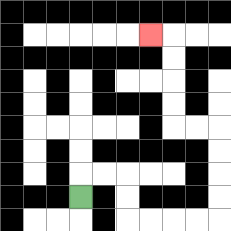{'start': '[3, 8]', 'end': '[6, 1]', 'path_directions': 'U,R,R,D,D,R,R,R,R,U,U,U,U,L,L,U,U,U,U,L', 'path_coordinates': '[[3, 8], [3, 7], [4, 7], [5, 7], [5, 8], [5, 9], [6, 9], [7, 9], [8, 9], [9, 9], [9, 8], [9, 7], [9, 6], [9, 5], [8, 5], [7, 5], [7, 4], [7, 3], [7, 2], [7, 1], [6, 1]]'}